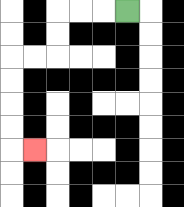{'start': '[5, 0]', 'end': '[1, 6]', 'path_directions': 'L,L,L,D,D,L,L,D,D,D,D,R', 'path_coordinates': '[[5, 0], [4, 0], [3, 0], [2, 0], [2, 1], [2, 2], [1, 2], [0, 2], [0, 3], [0, 4], [0, 5], [0, 6], [1, 6]]'}